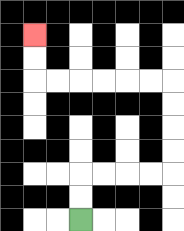{'start': '[3, 9]', 'end': '[1, 1]', 'path_directions': 'U,U,R,R,R,R,U,U,U,U,L,L,L,L,L,L,U,U', 'path_coordinates': '[[3, 9], [3, 8], [3, 7], [4, 7], [5, 7], [6, 7], [7, 7], [7, 6], [7, 5], [7, 4], [7, 3], [6, 3], [5, 3], [4, 3], [3, 3], [2, 3], [1, 3], [1, 2], [1, 1]]'}